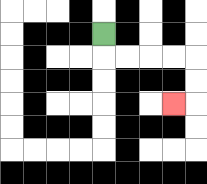{'start': '[4, 1]', 'end': '[7, 4]', 'path_directions': 'D,R,R,R,R,D,D,L', 'path_coordinates': '[[4, 1], [4, 2], [5, 2], [6, 2], [7, 2], [8, 2], [8, 3], [8, 4], [7, 4]]'}